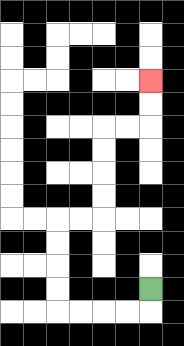{'start': '[6, 12]', 'end': '[6, 3]', 'path_directions': 'D,L,L,L,L,U,U,U,U,R,R,U,U,U,U,R,R,U,U', 'path_coordinates': '[[6, 12], [6, 13], [5, 13], [4, 13], [3, 13], [2, 13], [2, 12], [2, 11], [2, 10], [2, 9], [3, 9], [4, 9], [4, 8], [4, 7], [4, 6], [4, 5], [5, 5], [6, 5], [6, 4], [6, 3]]'}